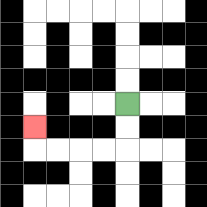{'start': '[5, 4]', 'end': '[1, 5]', 'path_directions': 'D,D,L,L,L,L,U', 'path_coordinates': '[[5, 4], [5, 5], [5, 6], [4, 6], [3, 6], [2, 6], [1, 6], [1, 5]]'}